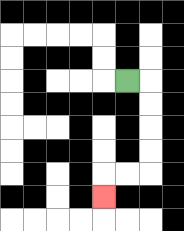{'start': '[5, 3]', 'end': '[4, 8]', 'path_directions': 'R,D,D,D,D,L,L,D', 'path_coordinates': '[[5, 3], [6, 3], [6, 4], [6, 5], [6, 6], [6, 7], [5, 7], [4, 7], [4, 8]]'}